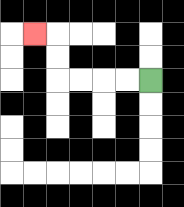{'start': '[6, 3]', 'end': '[1, 1]', 'path_directions': 'L,L,L,L,U,U,L', 'path_coordinates': '[[6, 3], [5, 3], [4, 3], [3, 3], [2, 3], [2, 2], [2, 1], [1, 1]]'}